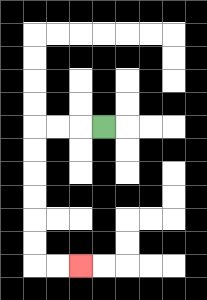{'start': '[4, 5]', 'end': '[3, 11]', 'path_directions': 'L,L,L,D,D,D,D,D,D,R,R', 'path_coordinates': '[[4, 5], [3, 5], [2, 5], [1, 5], [1, 6], [1, 7], [1, 8], [1, 9], [1, 10], [1, 11], [2, 11], [3, 11]]'}